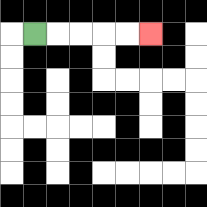{'start': '[1, 1]', 'end': '[6, 1]', 'path_directions': 'R,R,R,R,R', 'path_coordinates': '[[1, 1], [2, 1], [3, 1], [4, 1], [5, 1], [6, 1]]'}